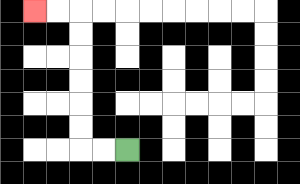{'start': '[5, 6]', 'end': '[1, 0]', 'path_directions': 'L,L,U,U,U,U,U,U,L,L', 'path_coordinates': '[[5, 6], [4, 6], [3, 6], [3, 5], [3, 4], [3, 3], [3, 2], [3, 1], [3, 0], [2, 0], [1, 0]]'}